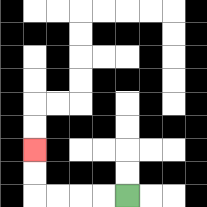{'start': '[5, 8]', 'end': '[1, 6]', 'path_directions': 'L,L,L,L,U,U', 'path_coordinates': '[[5, 8], [4, 8], [3, 8], [2, 8], [1, 8], [1, 7], [1, 6]]'}